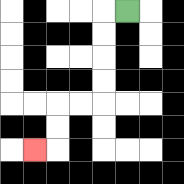{'start': '[5, 0]', 'end': '[1, 6]', 'path_directions': 'L,D,D,D,D,L,L,D,D,L', 'path_coordinates': '[[5, 0], [4, 0], [4, 1], [4, 2], [4, 3], [4, 4], [3, 4], [2, 4], [2, 5], [2, 6], [1, 6]]'}